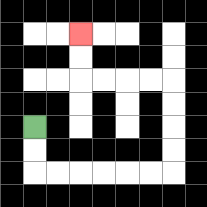{'start': '[1, 5]', 'end': '[3, 1]', 'path_directions': 'D,D,R,R,R,R,R,R,U,U,U,U,L,L,L,L,U,U', 'path_coordinates': '[[1, 5], [1, 6], [1, 7], [2, 7], [3, 7], [4, 7], [5, 7], [6, 7], [7, 7], [7, 6], [7, 5], [7, 4], [7, 3], [6, 3], [5, 3], [4, 3], [3, 3], [3, 2], [3, 1]]'}